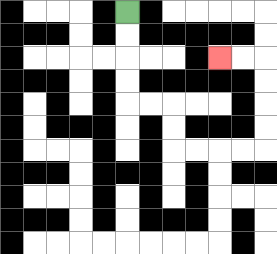{'start': '[5, 0]', 'end': '[9, 2]', 'path_directions': 'D,D,D,D,R,R,D,D,R,R,R,R,U,U,U,U,L,L', 'path_coordinates': '[[5, 0], [5, 1], [5, 2], [5, 3], [5, 4], [6, 4], [7, 4], [7, 5], [7, 6], [8, 6], [9, 6], [10, 6], [11, 6], [11, 5], [11, 4], [11, 3], [11, 2], [10, 2], [9, 2]]'}